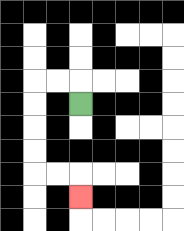{'start': '[3, 4]', 'end': '[3, 8]', 'path_directions': 'U,L,L,D,D,D,D,R,R,D', 'path_coordinates': '[[3, 4], [3, 3], [2, 3], [1, 3], [1, 4], [1, 5], [1, 6], [1, 7], [2, 7], [3, 7], [3, 8]]'}